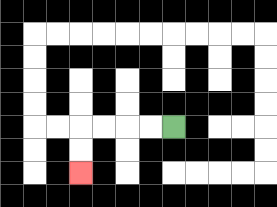{'start': '[7, 5]', 'end': '[3, 7]', 'path_directions': 'L,L,L,L,D,D', 'path_coordinates': '[[7, 5], [6, 5], [5, 5], [4, 5], [3, 5], [3, 6], [3, 7]]'}